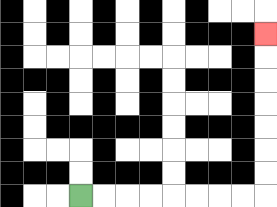{'start': '[3, 8]', 'end': '[11, 1]', 'path_directions': 'R,R,R,R,R,R,R,R,U,U,U,U,U,U,U', 'path_coordinates': '[[3, 8], [4, 8], [5, 8], [6, 8], [7, 8], [8, 8], [9, 8], [10, 8], [11, 8], [11, 7], [11, 6], [11, 5], [11, 4], [11, 3], [11, 2], [11, 1]]'}